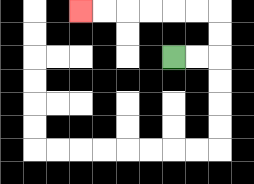{'start': '[7, 2]', 'end': '[3, 0]', 'path_directions': 'R,R,U,U,L,L,L,L,L,L', 'path_coordinates': '[[7, 2], [8, 2], [9, 2], [9, 1], [9, 0], [8, 0], [7, 0], [6, 0], [5, 0], [4, 0], [3, 0]]'}